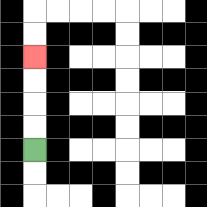{'start': '[1, 6]', 'end': '[1, 2]', 'path_directions': 'U,U,U,U', 'path_coordinates': '[[1, 6], [1, 5], [1, 4], [1, 3], [1, 2]]'}